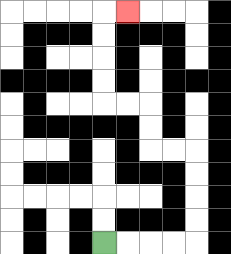{'start': '[4, 10]', 'end': '[5, 0]', 'path_directions': 'R,R,R,R,U,U,U,U,L,L,U,U,L,L,U,U,U,U,R', 'path_coordinates': '[[4, 10], [5, 10], [6, 10], [7, 10], [8, 10], [8, 9], [8, 8], [8, 7], [8, 6], [7, 6], [6, 6], [6, 5], [6, 4], [5, 4], [4, 4], [4, 3], [4, 2], [4, 1], [4, 0], [5, 0]]'}